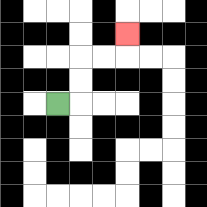{'start': '[2, 4]', 'end': '[5, 1]', 'path_directions': 'R,U,U,R,R,U', 'path_coordinates': '[[2, 4], [3, 4], [3, 3], [3, 2], [4, 2], [5, 2], [5, 1]]'}